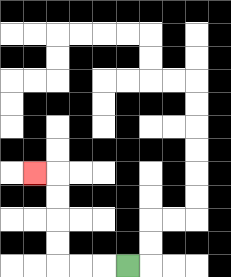{'start': '[5, 11]', 'end': '[1, 7]', 'path_directions': 'L,L,L,U,U,U,U,L', 'path_coordinates': '[[5, 11], [4, 11], [3, 11], [2, 11], [2, 10], [2, 9], [2, 8], [2, 7], [1, 7]]'}